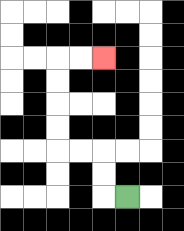{'start': '[5, 8]', 'end': '[4, 2]', 'path_directions': 'L,U,U,L,L,U,U,U,U,R,R', 'path_coordinates': '[[5, 8], [4, 8], [4, 7], [4, 6], [3, 6], [2, 6], [2, 5], [2, 4], [2, 3], [2, 2], [3, 2], [4, 2]]'}